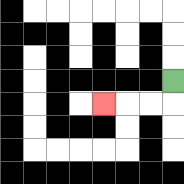{'start': '[7, 3]', 'end': '[4, 4]', 'path_directions': 'D,L,L,L', 'path_coordinates': '[[7, 3], [7, 4], [6, 4], [5, 4], [4, 4]]'}